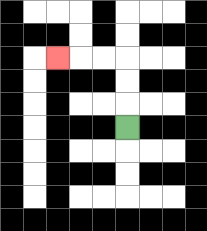{'start': '[5, 5]', 'end': '[2, 2]', 'path_directions': 'U,U,U,L,L,L', 'path_coordinates': '[[5, 5], [5, 4], [5, 3], [5, 2], [4, 2], [3, 2], [2, 2]]'}